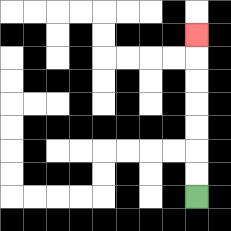{'start': '[8, 8]', 'end': '[8, 1]', 'path_directions': 'U,U,U,U,U,U,U', 'path_coordinates': '[[8, 8], [8, 7], [8, 6], [8, 5], [8, 4], [8, 3], [8, 2], [8, 1]]'}